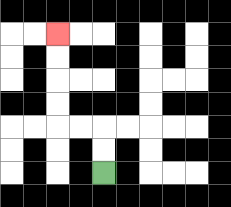{'start': '[4, 7]', 'end': '[2, 1]', 'path_directions': 'U,U,L,L,U,U,U,U', 'path_coordinates': '[[4, 7], [4, 6], [4, 5], [3, 5], [2, 5], [2, 4], [2, 3], [2, 2], [2, 1]]'}